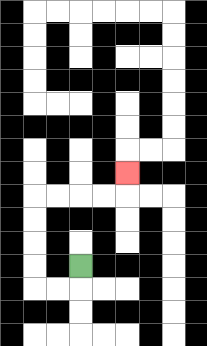{'start': '[3, 11]', 'end': '[5, 7]', 'path_directions': 'D,L,L,U,U,U,U,R,R,R,R,U', 'path_coordinates': '[[3, 11], [3, 12], [2, 12], [1, 12], [1, 11], [1, 10], [1, 9], [1, 8], [2, 8], [3, 8], [4, 8], [5, 8], [5, 7]]'}